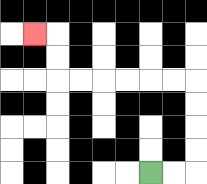{'start': '[6, 7]', 'end': '[1, 1]', 'path_directions': 'R,R,U,U,U,U,L,L,L,L,L,L,U,U,L', 'path_coordinates': '[[6, 7], [7, 7], [8, 7], [8, 6], [8, 5], [8, 4], [8, 3], [7, 3], [6, 3], [5, 3], [4, 3], [3, 3], [2, 3], [2, 2], [2, 1], [1, 1]]'}